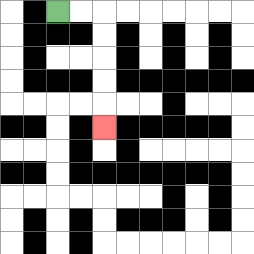{'start': '[2, 0]', 'end': '[4, 5]', 'path_directions': 'R,R,D,D,D,D,D', 'path_coordinates': '[[2, 0], [3, 0], [4, 0], [4, 1], [4, 2], [4, 3], [4, 4], [4, 5]]'}